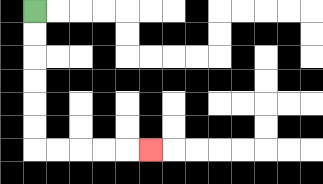{'start': '[1, 0]', 'end': '[6, 6]', 'path_directions': 'D,D,D,D,D,D,R,R,R,R,R', 'path_coordinates': '[[1, 0], [1, 1], [1, 2], [1, 3], [1, 4], [1, 5], [1, 6], [2, 6], [3, 6], [4, 6], [5, 6], [6, 6]]'}